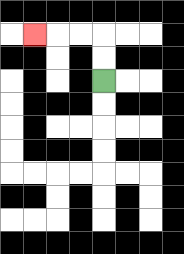{'start': '[4, 3]', 'end': '[1, 1]', 'path_directions': 'U,U,L,L,L', 'path_coordinates': '[[4, 3], [4, 2], [4, 1], [3, 1], [2, 1], [1, 1]]'}